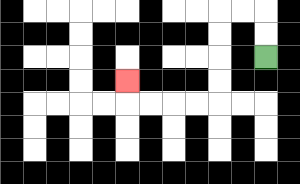{'start': '[11, 2]', 'end': '[5, 3]', 'path_directions': 'U,U,L,L,D,D,D,D,L,L,L,L,U', 'path_coordinates': '[[11, 2], [11, 1], [11, 0], [10, 0], [9, 0], [9, 1], [9, 2], [9, 3], [9, 4], [8, 4], [7, 4], [6, 4], [5, 4], [5, 3]]'}